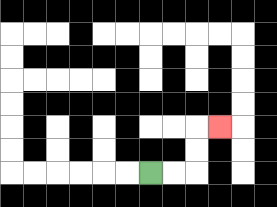{'start': '[6, 7]', 'end': '[9, 5]', 'path_directions': 'R,R,U,U,R', 'path_coordinates': '[[6, 7], [7, 7], [8, 7], [8, 6], [8, 5], [9, 5]]'}